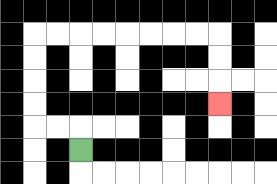{'start': '[3, 6]', 'end': '[9, 4]', 'path_directions': 'U,L,L,U,U,U,U,R,R,R,R,R,R,R,R,D,D,D', 'path_coordinates': '[[3, 6], [3, 5], [2, 5], [1, 5], [1, 4], [1, 3], [1, 2], [1, 1], [2, 1], [3, 1], [4, 1], [5, 1], [6, 1], [7, 1], [8, 1], [9, 1], [9, 2], [9, 3], [9, 4]]'}